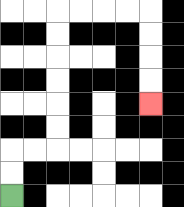{'start': '[0, 8]', 'end': '[6, 4]', 'path_directions': 'U,U,R,R,U,U,U,U,U,U,R,R,R,R,D,D,D,D', 'path_coordinates': '[[0, 8], [0, 7], [0, 6], [1, 6], [2, 6], [2, 5], [2, 4], [2, 3], [2, 2], [2, 1], [2, 0], [3, 0], [4, 0], [5, 0], [6, 0], [6, 1], [6, 2], [6, 3], [6, 4]]'}